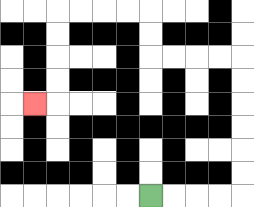{'start': '[6, 8]', 'end': '[1, 4]', 'path_directions': 'R,R,R,R,U,U,U,U,U,U,L,L,L,L,U,U,L,L,L,L,D,D,D,D,L', 'path_coordinates': '[[6, 8], [7, 8], [8, 8], [9, 8], [10, 8], [10, 7], [10, 6], [10, 5], [10, 4], [10, 3], [10, 2], [9, 2], [8, 2], [7, 2], [6, 2], [6, 1], [6, 0], [5, 0], [4, 0], [3, 0], [2, 0], [2, 1], [2, 2], [2, 3], [2, 4], [1, 4]]'}